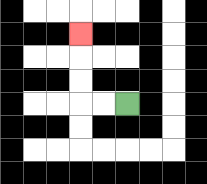{'start': '[5, 4]', 'end': '[3, 1]', 'path_directions': 'L,L,U,U,U', 'path_coordinates': '[[5, 4], [4, 4], [3, 4], [3, 3], [3, 2], [3, 1]]'}